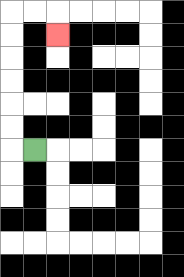{'start': '[1, 6]', 'end': '[2, 1]', 'path_directions': 'L,U,U,U,U,U,U,R,R,D', 'path_coordinates': '[[1, 6], [0, 6], [0, 5], [0, 4], [0, 3], [0, 2], [0, 1], [0, 0], [1, 0], [2, 0], [2, 1]]'}